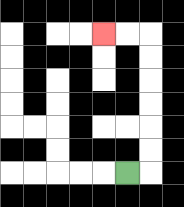{'start': '[5, 7]', 'end': '[4, 1]', 'path_directions': 'R,U,U,U,U,U,U,L,L', 'path_coordinates': '[[5, 7], [6, 7], [6, 6], [6, 5], [6, 4], [6, 3], [6, 2], [6, 1], [5, 1], [4, 1]]'}